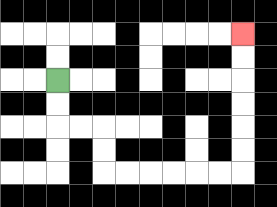{'start': '[2, 3]', 'end': '[10, 1]', 'path_directions': 'D,D,R,R,D,D,R,R,R,R,R,R,U,U,U,U,U,U', 'path_coordinates': '[[2, 3], [2, 4], [2, 5], [3, 5], [4, 5], [4, 6], [4, 7], [5, 7], [6, 7], [7, 7], [8, 7], [9, 7], [10, 7], [10, 6], [10, 5], [10, 4], [10, 3], [10, 2], [10, 1]]'}